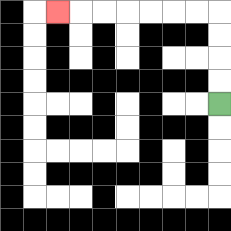{'start': '[9, 4]', 'end': '[2, 0]', 'path_directions': 'U,U,U,U,L,L,L,L,L,L,L', 'path_coordinates': '[[9, 4], [9, 3], [9, 2], [9, 1], [9, 0], [8, 0], [7, 0], [6, 0], [5, 0], [4, 0], [3, 0], [2, 0]]'}